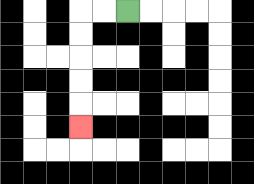{'start': '[5, 0]', 'end': '[3, 5]', 'path_directions': 'L,L,D,D,D,D,D', 'path_coordinates': '[[5, 0], [4, 0], [3, 0], [3, 1], [3, 2], [3, 3], [3, 4], [3, 5]]'}